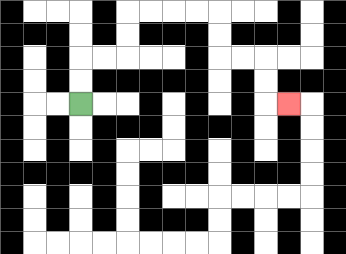{'start': '[3, 4]', 'end': '[12, 4]', 'path_directions': 'U,U,R,R,U,U,R,R,R,R,D,D,R,R,D,D,R', 'path_coordinates': '[[3, 4], [3, 3], [3, 2], [4, 2], [5, 2], [5, 1], [5, 0], [6, 0], [7, 0], [8, 0], [9, 0], [9, 1], [9, 2], [10, 2], [11, 2], [11, 3], [11, 4], [12, 4]]'}